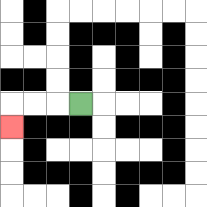{'start': '[3, 4]', 'end': '[0, 5]', 'path_directions': 'L,L,L,D', 'path_coordinates': '[[3, 4], [2, 4], [1, 4], [0, 4], [0, 5]]'}